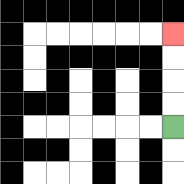{'start': '[7, 5]', 'end': '[7, 1]', 'path_directions': 'U,U,U,U', 'path_coordinates': '[[7, 5], [7, 4], [7, 3], [7, 2], [7, 1]]'}